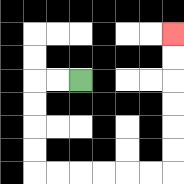{'start': '[3, 3]', 'end': '[7, 1]', 'path_directions': 'L,L,D,D,D,D,R,R,R,R,R,R,U,U,U,U,U,U', 'path_coordinates': '[[3, 3], [2, 3], [1, 3], [1, 4], [1, 5], [1, 6], [1, 7], [2, 7], [3, 7], [4, 7], [5, 7], [6, 7], [7, 7], [7, 6], [7, 5], [7, 4], [7, 3], [7, 2], [7, 1]]'}